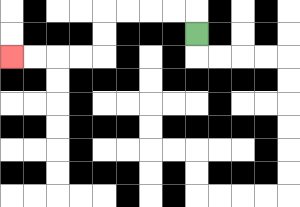{'start': '[8, 1]', 'end': '[0, 2]', 'path_directions': 'U,L,L,L,L,D,D,L,L,L,L', 'path_coordinates': '[[8, 1], [8, 0], [7, 0], [6, 0], [5, 0], [4, 0], [4, 1], [4, 2], [3, 2], [2, 2], [1, 2], [0, 2]]'}